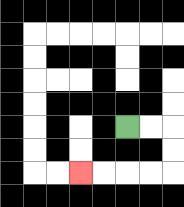{'start': '[5, 5]', 'end': '[3, 7]', 'path_directions': 'R,R,D,D,L,L,L,L', 'path_coordinates': '[[5, 5], [6, 5], [7, 5], [7, 6], [7, 7], [6, 7], [5, 7], [4, 7], [3, 7]]'}